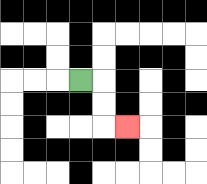{'start': '[3, 3]', 'end': '[5, 5]', 'path_directions': 'R,D,D,R', 'path_coordinates': '[[3, 3], [4, 3], [4, 4], [4, 5], [5, 5]]'}